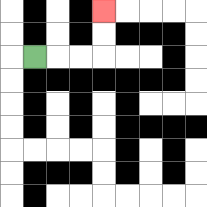{'start': '[1, 2]', 'end': '[4, 0]', 'path_directions': 'R,R,R,U,U', 'path_coordinates': '[[1, 2], [2, 2], [3, 2], [4, 2], [4, 1], [4, 0]]'}